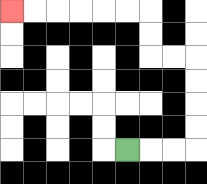{'start': '[5, 6]', 'end': '[0, 0]', 'path_directions': 'R,R,R,U,U,U,U,L,L,U,U,L,L,L,L,L,L', 'path_coordinates': '[[5, 6], [6, 6], [7, 6], [8, 6], [8, 5], [8, 4], [8, 3], [8, 2], [7, 2], [6, 2], [6, 1], [6, 0], [5, 0], [4, 0], [3, 0], [2, 0], [1, 0], [0, 0]]'}